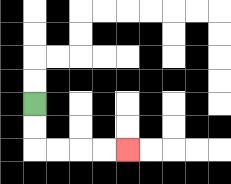{'start': '[1, 4]', 'end': '[5, 6]', 'path_directions': 'D,D,R,R,R,R', 'path_coordinates': '[[1, 4], [1, 5], [1, 6], [2, 6], [3, 6], [4, 6], [5, 6]]'}